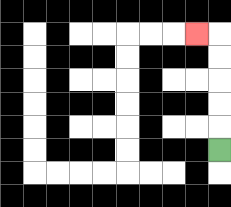{'start': '[9, 6]', 'end': '[8, 1]', 'path_directions': 'U,U,U,U,U,L', 'path_coordinates': '[[9, 6], [9, 5], [9, 4], [9, 3], [9, 2], [9, 1], [8, 1]]'}